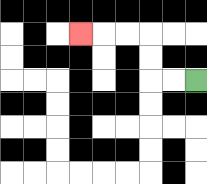{'start': '[8, 3]', 'end': '[3, 1]', 'path_directions': 'L,L,U,U,L,L,L', 'path_coordinates': '[[8, 3], [7, 3], [6, 3], [6, 2], [6, 1], [5, 1], [4, 1], [3, 1]]'}